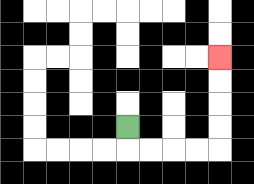{'start': '[5, 5]', 'end': '[9, 2]', 'path_directions': 'D,R,R,R,R,U,U,U,U', 'path_coordinates': '[[5, 5], [5, 6], [6, 6], [7, 6], [8, 6], [9, 6], [9, 5], [9, 4], [9, 3], [9, 2]]'}